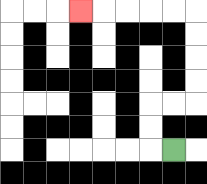{'start': '[7, 6]', 'end': '[3, 0]', 'path_directions': 'L,U,U,R,R,U,U,U,U,L,L,L,L,L', 'path_coordinates': '[[7, 6], [6, 6], [6, 5], [6, 4], [7, 4], [8, 4], [8, 3], [8, 2], [8, 1], [8, 0], [7, 0], [6, 0], [5, 0], [4, 0], [3, 0]]'}